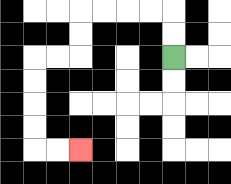{'start': '[7, 2]', 'end': '[3, 6]', 'path_directions': 'U,U,L,L,L,L,D,D,L,L,D,D,D,D,R,R', 'path_coordinates': '[[7, 2], [7, 1], [7, 0], [6, 0], [5, 0], [4, 0], [3, 0], [3, 1], [3, 2], [2, 2], [1, 2], [1, 3], [1, 4], [1, 5], [1, 6], [2, 6], [3, 6]]'}